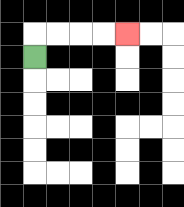{'start': '[1, 2]', 'end': '[5, 1]', 'path_directions': 'U,R,R,R,R', 'path_coordinates': '[[1, 2], [1, 1], [2, 1], [3, 1], [4, 1], [5, 1]]'}